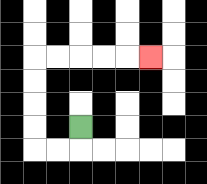{'start': '[3, 5]', 'end': '[6, 2]', 'path_directions': 'D,L,L,U,U,U,U,R,R,R,R,R', 'path_coordinates': '[[3, 5], [3, 6], [2, 6], [1, 6], [1, 5], [1, 4], [1, 3], [1, 2], [2, 2], [3, 2], [4, 2], [5, 2], [6, 2]]'}